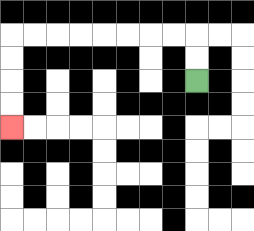{'start': '[8, 3]', 'end': '[0, 5]', 'path_directions': 'U,U,L,L,L,L,L,L,L,L,D,D,D,D', 'path_coordinates': '[[8, 3], [8, 2], [8, 1], [7, 1], [6, 1], [5, 1], [4, 1], [3, 1], [2, 1], [1, 1], [0, 1], [0, 2], [0, 3], [0, 4], [0, 5]]'}